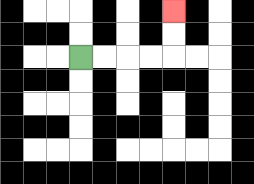{'start': '[3, 2]', 'end': '[7, 0]', 'path_directions': 'R,R,R,R,U,U', 'path_coordinates': '[[3, 2], [4, 2], [5, 2], [6, 2], [7, 2], [7, 1], [7, 0]]'}